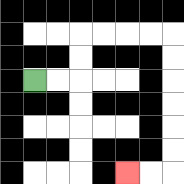{'start': '[1, 3]', 'end': '[5, 7]', 'path_directions': 'R,R,U,U,R,R,R,R,D,D,D,D,D,D,L,L', 'path_coordinates': '[[1, 3], [2, 3], [3, 3], [3, 2], [3, 1], [4, 1], [5, 1], [6, 1], [7, 1], [7, 2], [7, 3], [7, 4], [7, 5], [7, 6], [7, 7], [6, 7], [5, 7]]'}